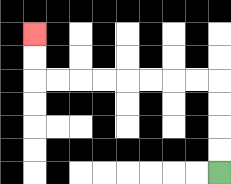{'start': '[9, 7]', 'end': '[1, 1]', 'path_directions': 'U,U,U,U,L,L,L,L,L,L,L,L,U,U', 'path_coordinates': '[[9, 7], [9, 6], [9, 5], [9, 4], [9, 3], [8, 3], [7, 3], [6, 3], [5, 3], [4, 3], [3, 3], [2, 3], [1, 3], [1, 2], [1, 1]]'}